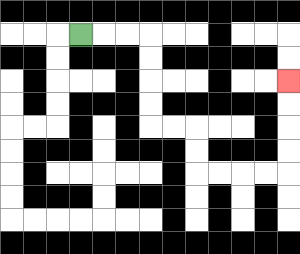{'start': '[3, 1]', 'end': '[12, 3]', 'path_directions': 'R,R,R,D,D,D,D,R,R,D,D,R,R,R,R,U,U,U,U', 'path_coordinates': '[[3, 1], [4, 1], [5, 1], [6, 1], [6, 2], [6, 3], [6, 4], [6, 5], [7, 5], [8, 5], [8, 6], [8, 7], [9, 7], [10, 7], [11, 7], [12, 7], [12, 6], [12, 5], [12, 4], [12, 3]]'}